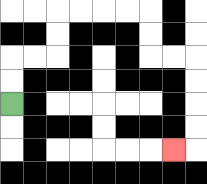{'start': '[0, 4]', 'end': '[7, 6]', 'path_directions': 'U,U,R,R,U,U,R,R,R,R,D,D,R,R,D,D,D,D,L', 'path_coordinates': '[[0, 4], [0, 3], [0, 2], [1, 2], [2, 2], [2, 1], [2, 0], [3, 0], [4, 0], [5, 0], [6, 0], [6, 1], [6, 2], [7, 2], [8, 2], [8, 3], [8, 4], [8, 5], [8, 6], [7, 6]]'}